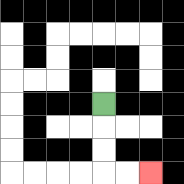{'start': '[4, 4]', 'end': '[6, 7]', 'path_directions': 'D,D,D,R,R', 'path_coordinates': '[[4, 4], [4, 5], [4, 6], [4, 7], [5, 7], [6, 7]]'}